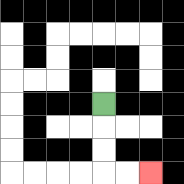{'start': '[4, 4]', 'end': '[6, 7]', 'path_directions': 'D,D,D,R,R', 'path_coordinates': '[[4, 4], [4, 5], [4, 6], [4, 7], [5, 7], [6, 7]]'}